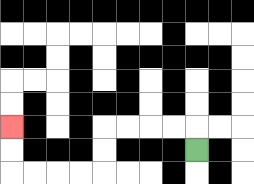{'start': '[8, 6]', 'end': '[0, 5]', 'path_directions': 'U,L,L,L,L,D,D,L,L,L,L,U,U', 'path_coordinates': '[[8, 6], [8, 5], [7, 5], [6, 5], [5, 5], [4, 5], [4, 6], [4, 7], [3, 7], [2, 7], [1, 7], [0, 7], [0, 6], [0, 5]]'}